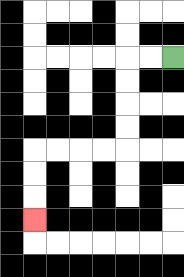{'start': '[7, 2]', 'end': '[1, 9]', 'path_directions': 'L,L,D,D,D,D,L,L,L,L,D,D,D', 'path_coordinates': '[[7, 2], [6, 2], [5, 2], [5, 3], [5, 4], [5, 5], [5, 6], [4, 6], [3, 6], [2, 6], [1, 6], [1, 7], [1, 8], [1, 9]]'}